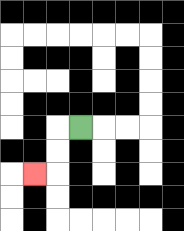{'start': '[3, 5]', 'end': '[1, 7]', 'path_directions': 'L,D,D,L', 'path_coordinates': '[[3, 5], [2, 5], [2, 6], [2, 7], [1, 7]]'}